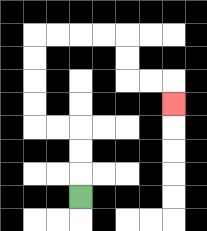{'start': '[3, 8]', 'end': '[7, 4]', 'path_directions': 'U,U,U,L,L,U,U,U,U,R,R,R,R,D,D,R,R,D', 'path_coordinates': '[[3, 8], [3, 7], [3, 6], [3, 5], [2, 5], [1, 5], [1, 4], [1, 3], [1, 2], [1, 1], [2, 1], [3, 1], [4, 1], [5, 1], [5, 2], [5, 3], [6, 3], [7, 3], [7, 4]]'}